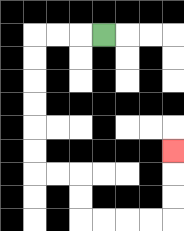{'start': '[4, 1]', 'end': '[7, 6]', 'path_directions': 'L,L,L,D,D,D,D,D,D,R,R,D,D,R,R,R,R,U,U,U', 'path_coordinates': '[[4, 1], [3, 1], [2, 1], [1, 1], [1, 2], [1, 3], [1, 4], [1, 5], [1, 6], [1, 7], [2, 7], [3, 7], [3, 8], [3, 9], [4, 9], [5, 9], [6, 9], [7, 9], [7, 8], [7, 7], [7, 6]]'}